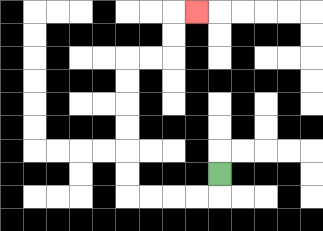{'start': '[9, 7]', 'end': '[8, 0]', 'path_directions': 'D,L,L,L,L,U,U,U,U,U,U,R,R,U,U,R', 'path_coordinates': '[[9, 7], [9, 8], [8, 8], [7, 8], [6, 8], [5, 8], [5, 7], [5, 6], [5, 5], [5, 4], [5, 3], [5, 2], [6, 2], [7, 2], [7, 1], [7, 0], [8, 0]]'}